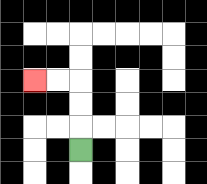{'start': '[3, 6]', 'end': '[1, 3]', 'path_directions': 'U,U,U,L,L', 'path_coordinates': '[[3, 6], [3, 5], [3, 4], [3, 3], [2, 3], [1, 3]]'}